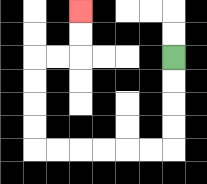{'start': '[7, 2]', 'end': '[3, 0]', 'path_directions': 'D,D,D,D,L,L,L,L,L,L,U,U,U,U,R,R,U,U', 'path_coordinates': '[[7, 2], [7, 3], [7, 4], [7, 5], [7, 6], [6, 6], [5, 6], [4, 6], [3, 6], [2, 6], [1, 6], [1, 5], [1, 4], [1, 3], [1, 2], [2, 2], [3, 2], [3, 1], [3, 0]]'}